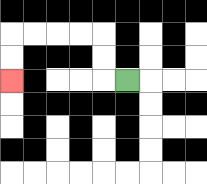{'start': '[5, 3]', 'end': '[0, 3]', 'path_directions': 'L,U,U,L,L,L,L,D,D', 'path_coordinates': '[[5, 3], [4, 3], [4, 2], [4, 1], [3, 1], [2, 1], [1, 1], [0, 1], [0, 2], [0, 3]]'}